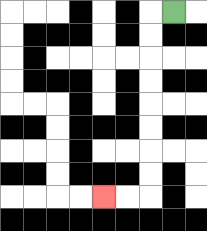{'start': '[7, 0]', 'end': '[4, 8]', 'path_directions': 'L,D,D,D,D,D,D,D,D,L,L', 'path_coordinates': '[[7, 0], [6, 0], [6, 1], [6, 2], [6, 3], [6, 4], [6, 5], [6, 6], [6, 7], [6, 8], [5, 8], [4, 8]]'}